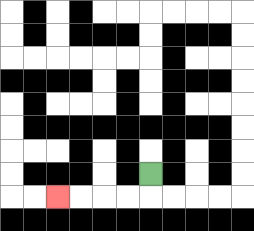{'start': '[6, 7]', 'end': '[2, 8]', 'path_directions': 'D,L,L,L,L', 'path_coordinates': '[[6, 7], [6, 8], [5, 8], [4, 8], [3, 8], [2, 8]]'}